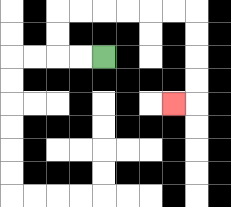{'start': '[4, 2]', 'end': '[7, 4]', 'path_directions': 'L,L,U,U,R,R,R,R,R,R,D,D,D,D,L', 'path_coordinates': '[[4, 2], [3, 2], [2, 2], [2, 1], [2, 0], [3, 0], [4, 0], [5, 0], [6, 0], [7, 0], [8, 0], [8, 1], [8, 2], [8, 3], [8, 4], [7, 4]]'}